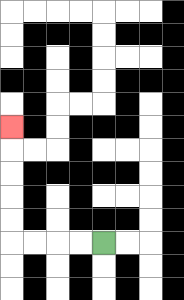{'start': '[4, 10]', 'end': '[0, 5]', 'path_directions': 'L,L,L,L,U,U,U,U,U', 'path_coordinates': '[[4, 10], [3, 10], [2, 10], [1, 10], [0, 10], [0, 9], [0, 8], [0, 7], [0, 6], [0, 5]]'}